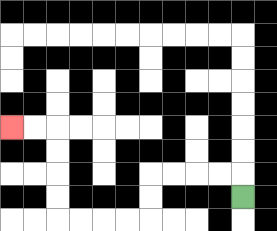{'start': '[10, 8]', 'end': '[0, 5]', 'path_directions': 'U,L,L,L,L,D,D,L,L,L,L,U,U,U,U,L,L', 'path_coordinates': '[[10, 8], [10, 7], [9, 7], [8, 7], [7, 7], [6, 7], [6, 8], [6, 9], [5, 9], [4, 9], [3, 9], [2, 9], [2, 8], [2, 7], [2, 6], [2, 5], [1, 5], [0, 5]]'}